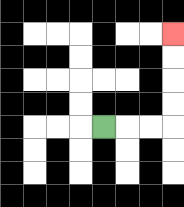{'start': '[4, 5]', 'end': '[7, 1]', 'path_directions': 'R,R,R,U,U,U,U', 'path_coordinates': '[[4, 5], [5, 5], [6, 5], [7, 5], [7, 4], [7, 3], [7, 2], [7, 1]]'}